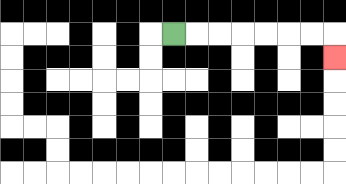{'start': '[7, 1]', 'end': '[14, 2]', 'path_directions': 'R,R,R,R,R,R,R,D', 'path_coordinates': '[[7, 1], [8, 1], [9, 1], [10, 1], [11, 1], [12, 1], [13, 1], [14, 1], [14, 2]]'}